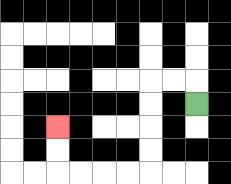{'start': '[8, 4]', 'end': '[2, 5]', 'path_directions': 'U,L,L,D,D,D,D,L,L,L,L,U,U', 'path_coordinates': '[[8, 4], [8, 3], [7, 3], [6, 3], [6, 4], [6, 5], [6, 6], [6, 7], [5, 7], [4, 7], [3, 7], [2, 7], [2, 6], [2, 5]]'}